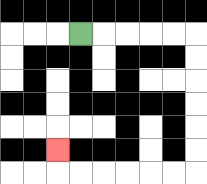{'start': '[3, 1]', 'end': '[2, 6]', 'path_directions': 'R,R,R,R,R,D,D,D,D,D,D,L,L,L,L,L,L,U', 'path_coordinates': '[[3, 1], [4, 1], [5, 1], [6, 1], [7, 1], [8, 1], [8, 2], [8, 3], [8, 4], [8, 5], [8, 6], [8, 7], [7, 7], [6, 7], [5, 7], [4, 7], [3, 7], [2, 7], [2, 6]]'}